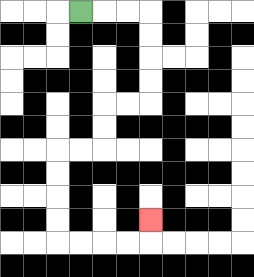{'start': '[3, 0]', 'end': '[6, 9]', 'path_directions': 'R,R,R,D,D,D,D,L,L,D,D,L,L,D,D,D,D,R,R,R,R,U', 'path_coordinates': '[[3, 0], [4, 0], [5, 0], [6, 0], [6, 1], [6, 2], [6, 3], [6, 4], [5, 4], [4, 4], [4, 5], [4, 6], [3, 6], [2, 6], [2, 7], [2, 8], [2, 9], [2, 10], [3, 10], [4, 10], [5, 10], [6, 10], [6, 9]]'}